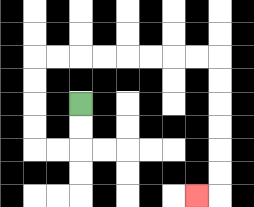{'start': '[3, 4]', 'end': '[8, 8]', 'path_directions': 'D,D,L,L,U,U,U,U,R,R,R,R,R,R,R,R,D,D,D,D,D,D,L', 'path_coordinates': '[[3, 4], [3, 5], [3, 6], [2, 6], [1, 6], [1, 5], [1, 4], [1, 3], [1, 2], [2, 2], [3, 2], [4, 2], [5, 2], [6, 2], [7, 2], [8, 2], [9, 2], [9, 3], [9, 4], [9, 5], [9, 6], [9, 7], [9, 8], [8, 8]]'}